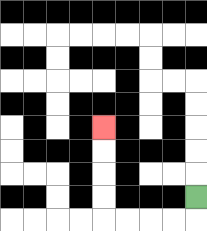{'start': '[8, 8]', 'end': '[4, 5]', 'path_directions': 'D,L,L,L,L,U,U,U,U', 'path_coordinates': '[[8, 8], [8, 9], [7, 9], [6, 9], [5, 9], [4, 9], [4, 8], [4, 7], [4, 6], [4, 5]]'}